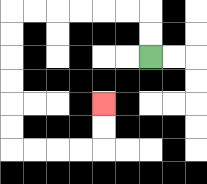{'start': '[6, 2]', 'end': '[4, 4]', 'path_directions': 'U,U,L,L,L,L,L,L,D,D,D,D,D,D,R,R,R,R,U,U', 'path_coordinates': '[[6, 2], [6, 1], [6, 0], [5, 0], [4, 0], [3, 0], [2, 0], [1, 0], [0, 0], [0, 1], [0, 2], [0, 3], [0, 4], [0, 5], [0, 6], [1, 6], [2, 6], [3, 6], [4, 6], [4, 5], [4, 4]]'}